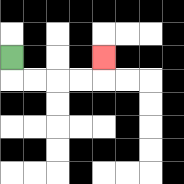{'start': '[0, 2]', 'end': '[4, 2]', 'path_directions': 'D,R,R,R,R,U', 'path_coordinates': '[[0, 2], [0, 3], [1, 3], [2, 3], [3, 3], [4, 3], [4, 2]]'}